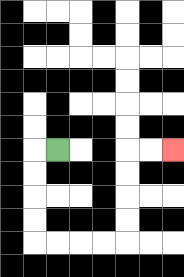{'start': '[2, 6]', 'end': '[7, 6]', 'path_directions': 'L,D,D,D,D,R,R,R,R,U,U,U,U,R,R', 'path_coordinates': '[[2, 6], [1, 6], [1, 7], [1, 8], [1, 9], [1, 10], [2, 10], [3, 10], [4, 10], [5, 10], [5, 9], [5, 8], [5, 7], [5, 6], [6, 6], [7, 6]]'}